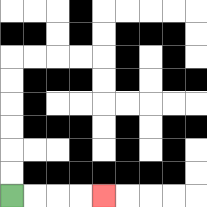{'start': '[0, 8]', 'end': '[4, 8]', 'path_directions': 'R,R,R,R', 'path_coordinates': '[[0, 8], [1, 8], [2, 8], [3, 8], [4, 8]]'}